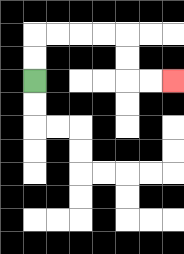{'start': '[1, 3]', 'end': '[7, 3]', 'path_directions': 'U,U,R,R,R,R,D,D,R,R', 'path_coordinates': '[[1, 3], [1, 2], [1, 1], [2, 1], [3, 1], [4, 1], [5, 1], [5, 2], [5, 3], [6, 3], [7, 3]]'}